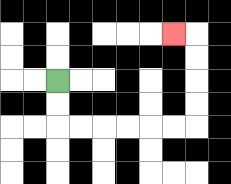{'start': '[2, 3]', 'end': '[7, 1]', 'path_directions': 'D,D,R,R,R,R,R,R,U,U,U,U,L', 'path_coordinates': '[[2, 3], [2, 4], [2, 5], [3, 5], [4, 5], [5, 5], [6, 5], [7, 5], [8, 5], [8, 4], [8, 3], [8, 2], [8, 1], [7, 1]]'}